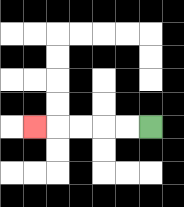{'start': '[6, 5]', 'end': '[1, 5]', 'path_directions': 'L,L,L,L,L', 'path_coordinates': '[[6, 5], [5, 5], [4, 5], [3, 5], [2, 5], [1, 5]]'}